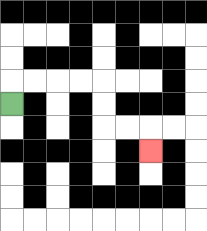{'start': '[0, 4]', 'end': '[6, 6]', 'path_directions': 'U,R,R,R,R,D,D,R,R,D', 'path_coordinates': '[[0, 4], [0, 3], [1, 3], [2, 3], [3, 3], [4, 3], [4, 4], [4, 5], [5, 5], [6, 5], [6, 6]]'}